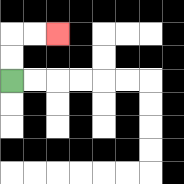{'start': '[0, 3]', 'end': '[2, 1]', 'path_directions': 'U,U,R,R', 'path_coordinates': '[[0, 3], [0, 2], [0, 1], [1, 1], [2, 1]]'}